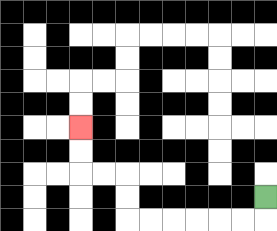{'start': '[11, 8]', 'end': '[3, 5]', 'path_directions': 'D,L,L,L,L,L,L,U,U,L,L,U,U', 'path_coordinates': '[[11, 8], [11, 9], [10, 9], [9, 9], [8, 9], [7, 9], [6, 9], [5, 9], [5, 8], [5, 7], [4, 7], [3, 7], [3, 6], [3, 5]]'}